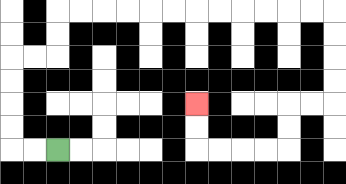{'start': '[2, 6]', 'end': '[8, 4]', 'path_directions': 'L,L,U,U,U,U,R,R,U,U,R,R,R,R,R,R,R,R,R,R,R,R,D,D,D,D,L,L,D,D,L,L,L,L,U,U', 'path_coordinates': '[[2, 6], [1, 6], [0, 6], [0, 5], [0, 4], [0, 3], [0, 2], [1, 2], [2, 2], [2, 1], [2, 0], [3, 0], [4, 0], [5, 0], [6, 0], [7, 0], [8, 0], [9, 0], [10, 0], [11, 0], [12, 0], [13, 0], [14, 0], [14, 1], [14, 2], [14, 3], [14, 4], [13, 4], [12, 4], [12, 5], [12, 6], [11, 6], [10, 6], [9, 6], [8, 6], [8, 5], [8, 4]]'}